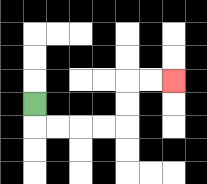{'start': '[1, 4]', 'end': '[7, 3]', 'path_directions': 'D,R,R,R,R,U,U,R,R', 'path_coordinates': '[[1, 4], [1, 5], [2, 5], [3, 5], [4, 5], [5, 5], [5, 4], [5, 3], [6, 3], [7, 3]]'}